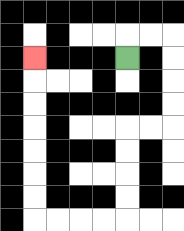{'start': '[5, 2]', 'end': '[1, 2]', 'path_directions': 'U,R,R,D,D,D,D,L,L,D,D,D,D,L,L,L,L,U,U,U,U,U,U,U', 'path_coordinates': '[[5, 2], [5, 1], [6, 1], [7, 1], [7, 2], [7, 3], [7, 4], [7, 5], [6, 5], [5, 5], [5, 6], [5, 7], [5, 8], [5, 9], [4, 9], [3, 9], [2, 9], [1, 9], [1, 8], [1, 7], [1, 6], [1, 5], [1, 4], [1, 3], [1, 2]]'}